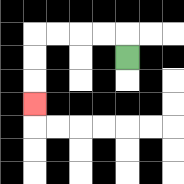{'start': '[5, 2]', 'end': '[1, 4]', 'path_directions': 'U,L,L,L,L,D,D,D', 'path_coordinates': '[[5, 2], [5, 1], [4, 1], [3, 1], [2, 1], [1, 1], [1, 2], [1, 3], [1, 4]]'}